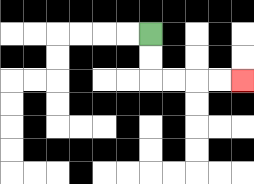{'start': '[6, 1]', 'end': '[10, 3]', 'path_directions': 'D,D,R,R,R,R', 'path_coordinates': '[[6, 1], [6, 2], [6, 3], [7, 3], [8, 3], [9, 3], [10, 3]]'}